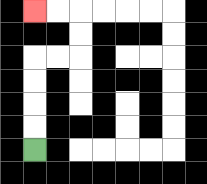{'start': '[1, 6]', 'end': '[1, 0]', 'path_directions': 'U,U,U,U,R,R,U,U,L,L', 'path_coordinates': '[[1, 6], [1, 5], [1, 4], [1, 3], [1, 2], [2, 2], [3, 2], [3, 1], [3, 0], [2, 0], [1, 0]]'}